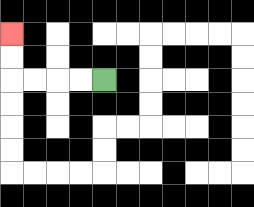{'start': '[4, 3]', 'end': '[0, 1]', 'path_directions': 'L,L,L,L,U,U', 'path_coordinates': '[[4, 3], [3, 3], [2, 3], [1, 3], [0, 3], [0, 2], [0, 1]]'}